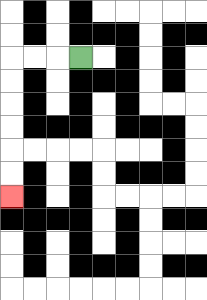{'start': '[3, 2]', 'end': '[0, 8]', 'path_directions': 'L,L,L,D,D,D,D,D,D', 'path_coordinates': '[[3, 2], [2, 2], [1, 2], [0, 2], [0, 3], [0, 4], [0, 5], [0, 6], [0, 7], [0, 8]]'}